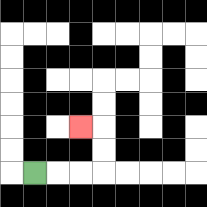{'start': '[1, 7]', 'end': '[3, 5]', 'path_directions': 'R,R,R,U,U,L', 'path_coordinates': '[[1, 7], [2, 7], [3, 7], [4, 7], [4, 6], [4, 5], [3, 5]]'}